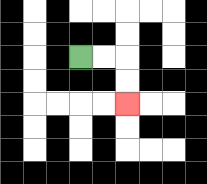{'start': '[3, 2]', 'end': '[5, 4]', 'path_directions': 'R,R,D,D', 'path_coordinates': '[[3, 2], [4, 2], [5, 2], [5, 3], [5, 4]]'}